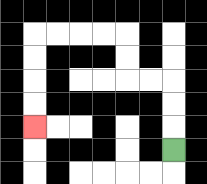{'start': '[7, 6]', 'end': '[1, 5]', 'path_directions': 'U,U,U,L,L,U,U,L,L,L,L,D,D,D,D', 'path_coordinates': '[[7, 6], [7, 5], [7, 4], [7, 3], [6, 3], [5, 3], [5, 2], [5, 1], [4, 1], [3, 1], [2, 1], [1, 1], [1, 2], [1, 3], [1, 4], [1, 5]]'}